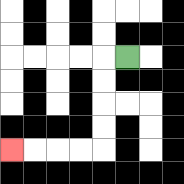{'start': '[5, 2]', 'end': '[0, 6]', 'path_directions': 'L,D,D,D,D,L,L,L,L', 'path_coordinates': '[[5, 2], [4, 2], [4, 3], [4, 4], [4, 5], [4, 6], [3, 6], [2, 6], [1, 6], [0, 6]]'}